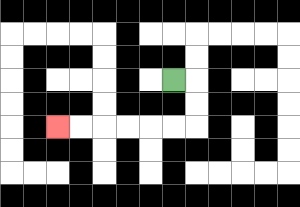{'start': '[7, 3]', 'end': '[2, 5]', 'path_directions': 'R,D,D,L,L,L,L,L,L', 'path_coordinates': '[[7, 3], [8, 3], [8, 4], [8, 5], [7, 5], [6, 5], [5, 5], [4, 5], [3, 5], [2, 5]]'}